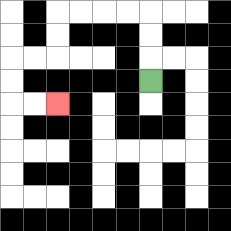{'start': '[6, 3]', 'end': '[2, 4]', 'path_directions': 'U,U,U,L,L,L,L,D,D,L,L,D,D,R,R', 'path_coordinates': '[[6, 3], [6, 2], [6, 1], [6, 0], [5, 0], [4, 0], [3, 0], [2, 0], [2, 1], [2, 2], [1, 2], [0, 2], [0, 3], [0, 4], [1, 4], [2, 4]]'}